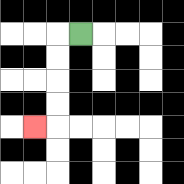{'start': '[3, 1]', 'end': '[1, 5]', 'path_directions': 'L,D,D,D,D,L', 'path_coordinates': '[[3, 1], [2, 1], [2, 2], [2, 3], [2, 4], [2, 5], [1, 5]]'}